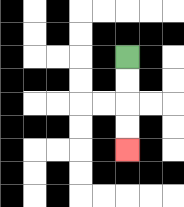{'start': '[5, 2]', 'end': '[5, 6]', 'path_directions': 'D,D,D,D', 'path_coordinates': '[[5, 2], [5, 3], [5, 4], [5, 5], [5, 6]]'}